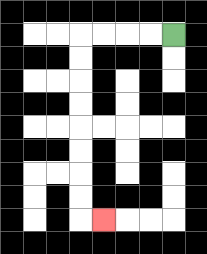{'start': '[7, 1]', 'end': '[4, 9]', 'path_directions': 'L,L,L,L,D,D,D,D,D,D,D,D,R', 'path_coordinates': '[[7, 1], [6, 1], [5, 1], [4, 1], [3, 1], [3, 2], [3, 3], [3, 4], [3, 5], [3, 6], [3, 7], [3, 8], [3, 9], [4, 9]]'}